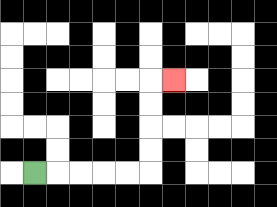{'start': '[1, 7]', 'end': '[7, 3]', 'path_directions': 'R,R,R,R,R,U,U,U,U,R', 'path_coordinates': '[[1, 7], [2, 7], [3, 7], [4, 7], [5, 7], [6, 7], [6, 6], [6, 5], [6, 4], [6, 3], [7, 3]]'}